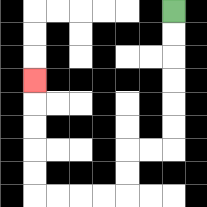{'start': '[7, 0]', 'end': '[1, 3]', 'path_directions': 'D,D,D,D,D,D,L,L,D,D,L,L,L,L,U,U,U,U,U', 'path_coordinates': '[[7, 0], [7, 1], [7, 2], [7, 3], [7, 4], [7, 5], [7, 6], [6, 6], [5, 6], [5, 7], [5, 8], [4, 8], [3, 8], [2, 8], [1, 8], [1, 7], [1, 6], [1, 5], [1, 4], [1, 3]]'}